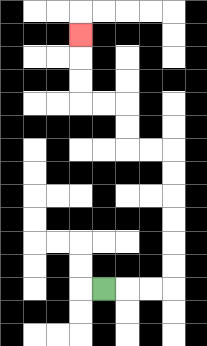{'start': '[4, 12]', 'end': '[3, 1]', 'path_directions': 'R,R,R,U,U,U,U,U,U,L,L,U,U,L,L,U,U,U', 'path_coordinates': '[[4, 12], [5, 12], [6, 12], [7, 12], [7, 11], [7, 10], [7, 9], [7, 8], [7, 7], [7, 6], [6, 6], [5, 6], [5, 5], [5, 4], [4, 4], [3, 4], [3, 3], [3, 2], [3, 1]]'}